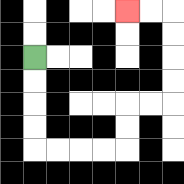{'start': '[1, 2]', 'end': '[5, 0]', 'path_directions': 'D,D,D,D,R,R,R,R,U,U,R,R,U,U,U,U,L,L', 'path_coordinates': '[[1, 2], [1, 3], [1, 4], [1, 5], [1, 6], [2, 6], [3, 6], [4, 6], [5, 6], [5, 5], [5, 4], [6, 4], [7, 4], [7, 3], [7, 2], [7, 1], [7, 0], [6, 0], [5, 0]]'}